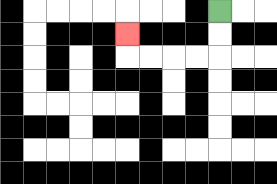{'start': '[9, 0]', 'end': '[5, 1]', 'path_directions': 'D,D,L,L,L,L,U', 'path_coordinates': '[[9, 0], [9, 1], [9, 2], [8, 2], [7, 2], [6, 2], [5, 2], [5, 1]]'}